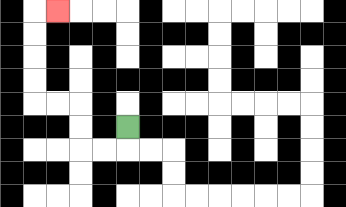{'start': '[5, 5]', 'end': '[2, 0]', 'path_directions': 'D,L,L,U,U,L,L,U,U,U,U,R', 'path_coordinates': '[[5, 5], [5, 6], [4, 6], [3, 6], [3, 5], [3, 4], [2, 4], [1, 4], [1, 3], [1, 2], [1, 1], [1, 0], [2, 0]]'}